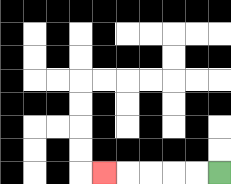{'start': '[9, 7]', 'end': '[4, 7]', 'path_directions': 'L,L,L,L,L', 'path_coordinates': '[[9, 7], [8, 7], [7, 7], [6, 7], [5, 7], [4, 7]]'}